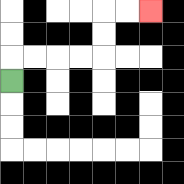{'start': '[0, 3]', 'end': '[6, 0]', 'path_directions': 'U,R,R,R,R,U,U,R,R', 'path_coordinates': '[[0, 3], [0, 2], [1, 2], [2, 2], [3, 2], [4, 2], [4, 1], [4, 0], [5, 0], [6, 0]]'}